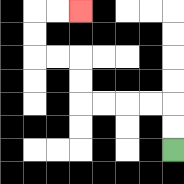{'start': '[7, 6]', 'end': '[3, 0]', 'path_directions': 'U,U,L,L,L,L,U,U,L,L,U,U,R,R', 'path_coordinates': '[[7, 6], [7, 5], [7, 4], [6, 4], [5, 4], [4, 4], [3, 4], [3, 3], [3, 2], [2, 2], [1, 2], [1, 1], [1, 0], [2, 0], [3, 0]]'}